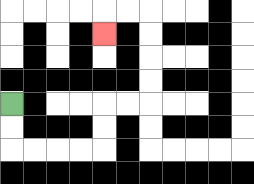{'start': '[0, 4]', 'end': '[4, 1]', 'path_directions': 'D,D,R,R,R,R,U,U,R,R,U,U,U,U,L,L,D', 'path_coordinates': '[[0, 4], [0, 5], [0, 6], [1, 6], [2, 6], [3, 6], [4, 6], [4, 5], [4, 4], [5, 4], [6, 4], [6, 3], [6, 2], [6, 1], [6, 0], [5, 0], [4, 0], [4, 1]]'}